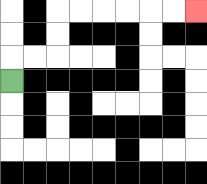{'start': '[0, 3]', 'end': '[8, 0]', 'path_directions': 'U,R,R,U,U,R,R,R,R,R,R', 'path_coordinates': '[[0, 3], [0, 2], [1, 2], [2, 2], [2, 1], [2, 0], [3, 0], [4, 0], [5, 0], [6, 0], [7, 0], [8, 0]]'}